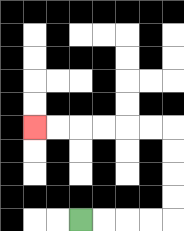{'start': '[3, 9]', 'end': '[1, 5]', 'path_directions': 'R,R,R,R,U,U,U,U,L,L,L,L,L,L', 'path_coordinates': '[[3, 9], [4, 9], [5, 9], [6, 9], [7, 9], [7, 8], [7, 7], [7, 6], [7, 5], [6, 5], [5, 5], [4, 5], [3, 5], [2, 5], [1, 5]]'}